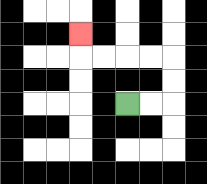{'start': '[5, 4]', 'end': '[3, 1]', 'path_directions': 'R,R,U,U,L,L,L,L,U', 'path_coordinates': '[[5, 4], [6, 4], [7, 4], [7, 3], [7, 2], [6, 2], [5, 2], [4, 2], [3, 2], [3, 1]]'}